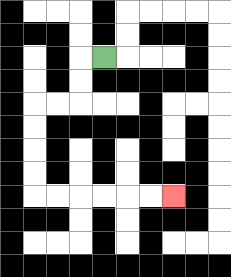{'start': '[4, 2]', 'end': '[7, 8]', 'path_directions': 'L,D,D,L,L,D,D,D,D,R,R,R,R,R,R', 'path_coordinates': '[[4, 2], [3, 2], [3, 3], [3, 4], [2, 4], [1, 4], [1, 5], [1, 6], [1, 7], [1, 8], [2, 8], [3, 8], [4, 8], [5, 8], [6, 8], [7, 8]]'}